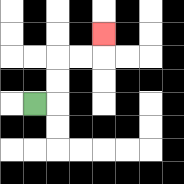{'start': '[1, 4]', 'end': '[4, 1]', 'path_directions': 'R,U,U,R,R,U', 'path_coordinates': '[[1, 4], [2, 4], [2, 3], [2, 2], [3, 2], [4, 2], [4, 1]]'}